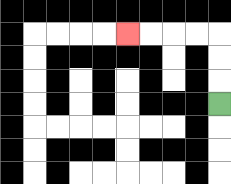{'start': '[9, 4]', 'end': '[5, 1]', 'path_directions': 'U,U,U,L,L,L,L', 'path_coordinates': '[[9, 4], [9, 3], [9, 2], [9, 1], [8, 1], [7, 1], [6, 1], [5, 1]]'}